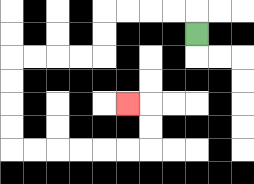{'start': '[8, 1]', 'end': '[5, 4]', 'path_directions': 'U,L,L,L,L,D,D,L,L,L,L,D,D,D,D,R,R,R,R,R,R,U,U,L', 'path_coordinates': '[[8, 1], [8, 0], [7, 0], [6, 0], [5, 0], [4, 0], [4, 1], [4, 2], [3, 2], [2, 2], [1, 2], [0, 2], [0, 3], [0, 4], [0, 5], [0, 6], [1, 6], [2, 6], [3, 6], [4, 6], [5, 6], [6, 6], [6, 5], [6, 4], [5, 4]]'}